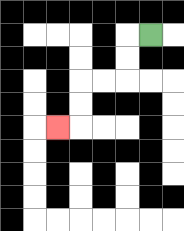{'start': '[6, 1]', 'end': '[2, 5]', 'path_directions': 'L,D,D,L,L,D,D,L', 'path_coordinates': '[[6, 1], [5, 1], [5, 2], [5, 3], [4, 3], [3, 3], [3, 4], [3, 5], [2, 5]]'}